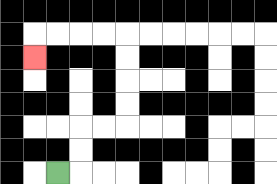{'start': '[2, 7]', 'end': '[1, 2]', 'path_directions': 'R,U,U,R,R,U,U,U,U,L,L,L,L,D', 'path_coordinates': '[[2, 7], [3, 7], [3, 6], [3, 5], [4, 5], [5, 5], [5, 4], [5, 3], [5, 2], [5, 1], [4, 1], [3, 1], [2, 1], [1, 1], [1, 2]]'}